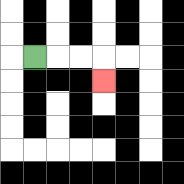{'start': '[1, 2]', 'end': '[4, 3]', 'path_directions': 'R,R,R,D', 'path_coordinates': '[[1, 2], [2, 2], [3, 2], [4, 2], [4, 3]]'}